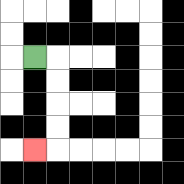{'start': '[1, 2]', 'end': '[1, 6]', 'path_directions': 'R,D,D,D,D,L', 'path_coordinates': '[[1, 2], [2, 2], [2, 3], [2, 4], [2, 5], [2, 6], [1, 6]]'}